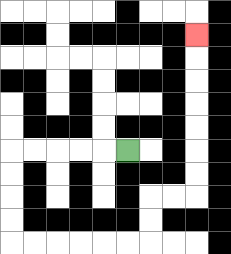{'start': '[5, 6]', 'end': '[8, 1]', 'path_directions': 'L,L,L,L,L,D,D,D,D,R,R,R,R,R,R,U,U,R,R,U,U,U,U,U,U,U', 'path_coordinates': '[[5, 6], [4, 6], [3, 6], [2, 6], [1, 6], [0, 6], [0, 7], [0, 8], [0, 9], [0, 10], [1, 10], [2, 10], [3, 10], [4, 10], [5, 10], [6, 10], [6, 9], [6, 8], [7, 8], [8, 8], [8, 7], [8, 6], [8, 5], [8, 4], [8, 3], [8, 2], [8, 1]]'}